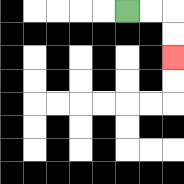{'start': '[5, 0]', 'end': '[7, 2]', 'path_directions': 'R,R,D,D', 'path_coordinates': '[[5, 0], [6, 0], [7, 0], [7, 1], [7, 2]]'}